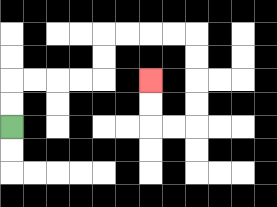{'start': '[0, 5]', 'end': '[6, 3]', 'path_directions': 'U,U,R,R,R,R,U,U,R,R,R,R,D,D,D,D,L,L,U,U', 'path_coordinates': '[[0, 5], [0, 4], [0, 3], [1, 3], [2, 3], [3, 3], [4, 3], [4, 2], [4, 1], [5, 1], [6, 1], [7, 1], [8, 1], [8, 2], [8, 3], [8, 4], [8, 5], [7, 5], [6, 5], [6, 4], [6, 3]]'}